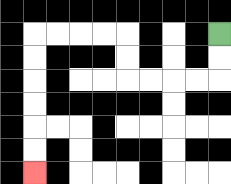{'start': '[9, 1]', 'end': '[1, 7]', 'path_directions': 'D,D,L,L,L,L,U,U,L,L,L,L,D,D,D,D,D,D', 'path_coordinates': '[[9, 1], [9, 2], [9, 3], [8, 3], [7, 3], [6, 3], [5, 3], [5, 2], [5, 1], [4, 1], [3, 1], [2, 1], [1, 1], [1, 2], [1, 3], [1, 4], [1, 5], [1, 6], [1, 7]]'}